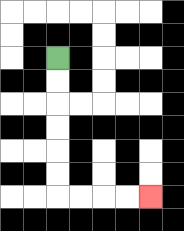{'start': '[2, 2]', 'end': '[6, 8]', 'path_directions': 'D,D,D,D,D,D,R,R,R,R', 'path_coordinates': '[[2, 2], [2, 3], [2, 4], [2, 5], [2, 6], [2, 7], [2, 8], [3, 8], [4, 8], [5, 8], [6, 8]]'}